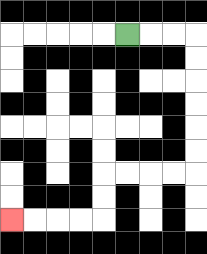{'start': '[5, 1]', 'end': '[0, 9]', 'path_directions': 'R,R,R,D,D,D,D,D,D,L,L,L,L,D,D,L,L,L,L', 'path_coordinates': '[[5, 1], [6, 1], [7, 1], [8, 1], [8, 2], [8, 3], [8, 4], [8, 5], [8, 6], [8, 7], [7, 7], [6, 7], [5, 7], [4, 7], [4, 8], [4, 9], [3, 9], [2, 9], [1, 9], [0, 9]]'}